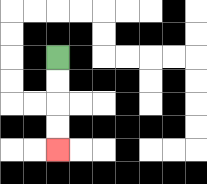{'start': '[2, 2]', 'end': '[2, 6]', 'path_directions': 'D,D,D,D', 'path_coordinates': '[[2, 2], [2, 3], [2, 4], [2, 5], [2, 6]]'}